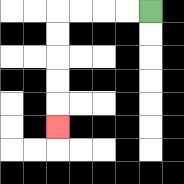{'start': '[6, 0]', 'end': '[2, 5]', 'path_directions': 'L,L,L,L,D,D,D,D,D', 'path_coordinates': '[[6, 0], [5, 0], [4, 0], [3, 0], [2, 0], [2, 1], [2, 2], [2, 3], [2, 4], [2, 5]]'}